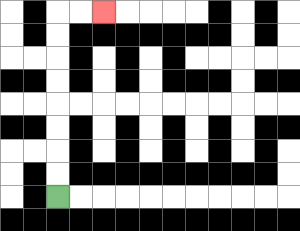{'start': '[2, 8]', 'end': '[4, 0]', 'path_directions': 'U,U,U,U,U,U,U,U,R,R', 'path_coordinates': '[[2, 8], [2, 7], [2, 6], [2, 5], [2, 4], [2, 3], [2, 2], [2, 1], [2, 0], [3, 0], [4, 0]]'}